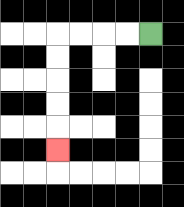{'start': '[6, 1]', 'end': '[2, 6]', 'path_directions': 'L,L,L,L,D,D,D,D,D', 'path_coordinates': '[[6, 1], [5, 1], [4, 1], [3, 1], [2, 1], [2, 2], [2, 3], [2, 4], [2, 5], [2, 6]]'}